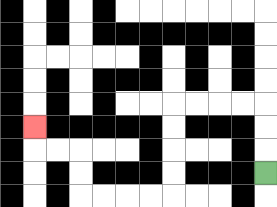{'start': '[11, 7]', 'end': '[1, 5]', 'path_directions': 'U,U,U,L,L,L,L,D,D,D,D,L,L,L,L,U,U,L,L,U', 'path_coordinates': '[[11, 7], [11, 6], [11, 5], [11, 4], [10, 4], [9, 4], [8, 4], [7, 4], [7, 5], [7, 6], [7, 7], [7, 8], [6, 8], [5, 8], [4, 8], [3, 8], [3, 7], [3, 6], [2, 6], [1, 6], [1, 5]]'}